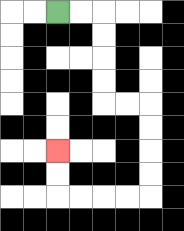{'start': '[2, 0]', 'end': '[2, 6]', 'path_directions': 'R,R,D,D,D,D,R,R,D,D,D,D,L,L,L,L,U,U', 'path_coordinates': '[[2, 0], [3, 0], [4, 0], [4, 1], [4, 2], [4, 3], [4, 4], [5, 4], [6, 4], [6, 5], [6, 6], [6, 7], [6, 8], [5, 8], [4, 8], [3, 8], [2, 8], [2, 7], [2, 6]]'}